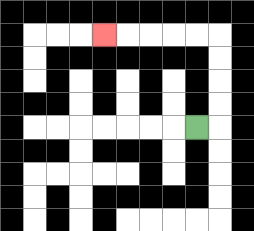{'start': '[8, 5]', 'end': '[4, 1]', 'path_directions': 'R,U,U,U,U,L,L,L,L,L', 'path_coordinates': '[[8, 5], [9, 5], [9, 4], [9, 3], [9, 2], [9, 1], [8, 1], [7, 1], [6, 1], [5, 1], [4, 1]]'}